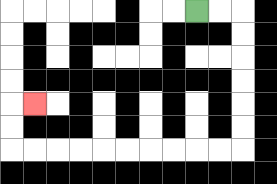{'start': '[8, 0]', 'end': '[1, 4]', 'path_directions': 'R,R,D,D,D,D,D,D,L,L,L,L,L,L,L,L,L,L,U,U,R', 'path_coordinates': '[[8, 0], [9, 0], [10, 0], [10, 1], [10, 2], [10, 3], [10, 4], [10, 5], [10, 6], [9, 6], [8, 6], [7, 6], [6, 6], [5, 6], [4, 6], [3, 6], [2, 6], [1, 6], [0, 6], [0, 5], [0, 4], [1, 4]]'}